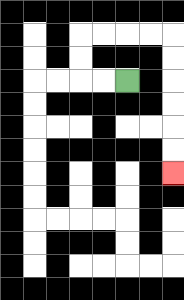{'start': '[5, 3]', 'end': '[7, 7]', 'path_directions': 'L,L,U,U,R,R,R,R,D,D,D,D,D,D', 'path_coordinates': '[[5, 3], [4, 3], [3, 3], [3, 2], [3, 1], [4, 1], [5, 1], [6, 1], [7, 1], [7, 2], [7, 3], [7, 4], [7, 5], [7, 6], [7, 7]]'}